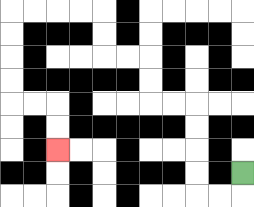{'start': '[10, 7]', 'end': '[2, 6]', 'path_directions': 'D,L,L,U,U,U,U,L,L,U,U,L,L,U,U,L,L,L,L,D,D,D,D,R,R,D,D', 'path_coordinates': '[[10, 7], [10, 8], [9, 8], [8, 8], [8, 7], [8, 6], [8, 5], [8, 4], [7, 4], [6, 4], [6, 3], [6, 2], [5, 2], [4, 2], [4, 1], [4, 0], [3, 0], [2, 0], [1, 0], [0, 0], [0, 1], [0, 2], [0, 3], [0, 4], [1, 4], [2, 4], [2, 5], [2, 6]]'}